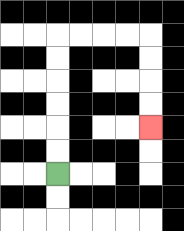{'start': '[2, 7]', 'end': '[6, 5]', 'path_directions': 'U,U,U,U,U,U,R,R,R,R,D,D,D,D', 'path_coordinates': '[[2, 7], [2, 6], [2, 5], [2, 4], [2, 3], [2, 2], [2, 1], [3, 1], [4, 1], [5, 1], [6, 1], [6, 2], [6, 3], [6, 4], [6, 5]]'}